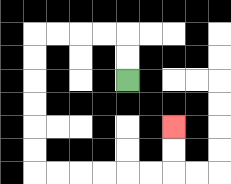{'start': '[5, 3]', 'end': '[7, 5]', 'path_directions': 'U,U,L,L,L,L,D,D,D,D,D,D,R,R,R,R,R,R,U,U', 'path_coordinates': '[[5, 3], [5, 2], [5, 1], [4, 1], [3, 1], [2, 1], [1, 1], [1, 2], [1, 3], [1, 4], [1, 5], [1, 6], [1, 7], [2, 7], [3, 7], [4, 7], [5, 7], [6, 7], [7, 7], [7, 6], [7, 5]]'}